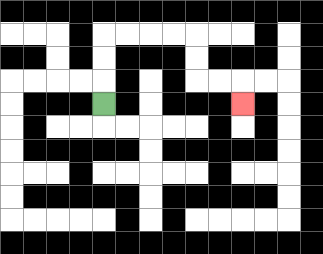{'start': '[4, 4]', 'end': '[10, 4]', 'path_directions': 'U,U,U,R,R,R,R,D,D,R,R,D', 'path_coordinates': '[[4, 4], [4, 3], [4, 2], [4, 1], [5, 1], [6, 1], [7, 1], [8, 1], [8, 2], [8, 3], [9, 3], [10, 3], [10, 4]]'}